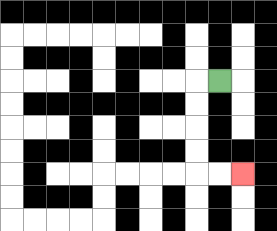{'start': '[9, 3]', 'end': '[10, 7]', 'path_directions': 'L,D,D,D,D,R,R', 'path_coordinates': '[[9, 3], [8, 3], [8, 4], [8, 5], [8, 6], [8, 7], [9, 7], [10, 7]]'}